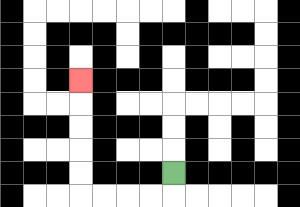{'start': '[7, 7]', 'end': '[3, 3]', 'path_directions': 'D,L,L,L,L,U,U,U,U,U', 'path_coordinates': '[[7, 7], [7, 8], [6, 8], [5, 8], [4, 8], [3, 8], [3, 7], [3, 6], [3, 5], [3, 4], [3, 3]]'}